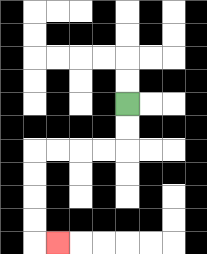{'start': '[5, 4]', 'end': '[2, 10]', 'path_directions': 'D,D,L,L,L,L,D,D,D,D,R', 'path_coordinates': '[[5, 4], [5, 5], [5, 6], [4, 6], [3, 6], [2, 6], [1, 6], [1, 7], [1, 8], [1, 9], [1, 10], [2, 10]]'}